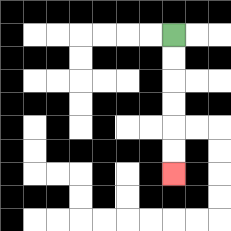{'start': '[7, 1]', 'end': '[7, 7]', 'path_directions': 'D,D,D,D,D,D', 'path_coordinates': '[[7, 1], [7, 2], [7, 3], [7, 4], [7, 5], [7, 6], [7, 7]]'}